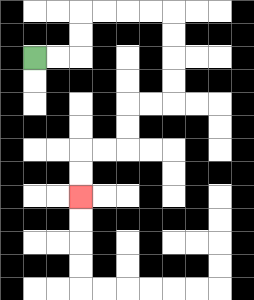{'start': '[1, 2]', 'end': '[3, 8]', 'path_directions': 'R,R,U,U,R,R,R,R,D,D,D,D,L,L,D,D,L,L,D,D', 'path_coordinates': '[[1, 2], [2, 2], [3, 2], [3, 1], [3, 0], [4, 0], [5, 0], [6, 0], [7, 0], [7, 1], [7, 2], [7, 3], [7, 4], [6, 4], [5, 4], [5, 5], [5, 6], [4, 6], [3, 6], [3, 7], [3, 8]]'}